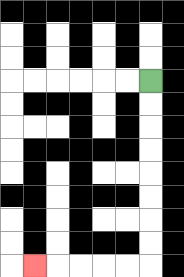{'start': '[6, 3]', 'end': '[1, 11]', 'path_directions': 'D,D,D,D,D,D,D,D,L,L,L,L,L', 'path_coordinates': '[[6, 3], [6, 4], [6, 5], [6, 6], [6, 7], [6, 8], [6, 9], [6, 10], [6, 11], [5, 11], [4, 11], [3, 11], [2, 11], [1, 11]]'}